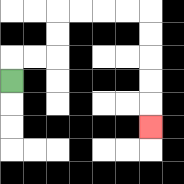{'start': '[0, 3]', 'end': '[6, 5]', 'path_directions': 'U,R,R,U,U,R,R,R,R,D,D,D,D,D', 'path_coordinates': '[[0, 3], [0, 2], [1, 2], [2, 2], [2, 1], [2, 0], [3, 0], [4, 0], [5, 0], [6, 0], [6, 1], [6, 2], [6, 3], [6, 4], [6, 5]]'}